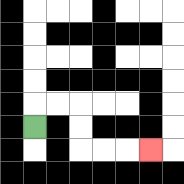{'start': '[1, 5]', 'end': '[6, 6]', 'path_directions': 'U,R,R,D,D,R,R,R', 'path_coordinates': '[[1, 5], [1, 4], [2, 4], [3, 4], [3, 5], [3, 6], [4, 6], [5, 6], [6, 6]]'}